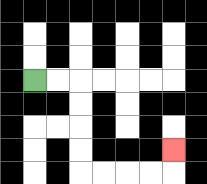{'start': '[1, 3]', 'end': '[7, 6]', 'path_directions': 'R,R,D,D,D,D,R,R,R,R,U', 'path_coordinates': '[[1, 3], [2, 3], [3, 3], [3, 4], [3, 5], [3, 6], [3, 7], [4, 7], [5, 7], [6, 7], [7, 7], [7, 6]]'}